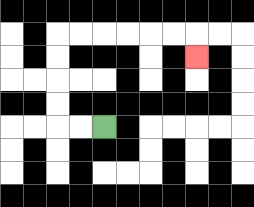{'start': '[4, 5]', 'end': '[8, 2]', 'path_directions': 'L,L,U,U,U,U,R,R,R,R,R,R,D', 'path_coordinates': '[[4, 5], [3, 5], [2, 5], [2, 4], [2, 3], [2, 2], [2, 1], [3, 1], [4, 1], [5, 1], [6, 1], [7, 1], [8, 1], [8, 2]]'}